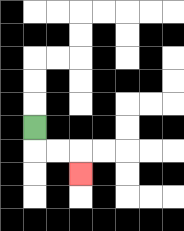{'start': '[1, 5]', 'end': '[3, 7]', 'path_directions': 'D,R,R,D', 'path_coordinates': '[[1, 5], [1, 6], [2, 6], [3, 6], [3, 7]]'}